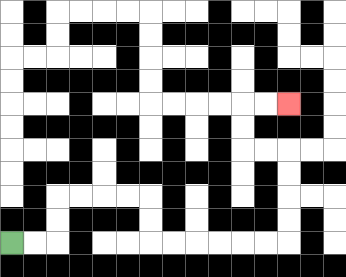{'start': '[0, 10]', 'end': '[12, 4]', 'path_directions': 'R,R,U,U,R,R,R,R,D,D,R,R,R,R,R,R,U,U,U,U,L,L,U,U,R,R', 'path_coordinates': '[[0, 10], [1, 10], [2, 10], [2, 9], [2, 8], [3, 8], [4, 8], [5, 8], [6, 8], [6, 9], [6, 10], [7, 10], [8, 10], [9, 10], [10, 10], [11, 10], [12, 10], [12, 9], [12, 8], [12, 7], [12, 6], [11, 6], [10, 6], [10, 5], [10, 4], [11, 4], [12, 4]]'}